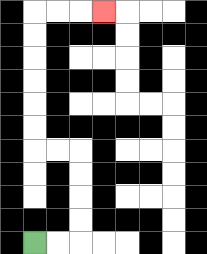{'start': '[1, 10]', 'end': '[4, 0]', 'path_directions': 'R,R,U,U,U,U,L,L,U,U,U,U,U,U,R,R,R', 'path_coordinates': '[[1, 10], [2, 10], [3, 10], [3, 9], [3, 8], [3, 7], [3, 6], [2, 6], [1, 6], [1, 5], [1, 4], [1, 3], [1, 2], [1, 1], [1, 0], [2, 0], [3, 0], [4, 0]]'}